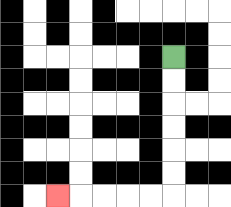{'start': '[7, 2]', 'end': '[2, 8]', 'path_directions': 'D,D,D,D,D,D,L,L,L,L,L', 'path_coordinates': '[[7, 2], [7, 3], [7, 4], [7, 5], [7, 6], [7, 7], [7, 8], [6, 8], [5, 8], [4, 8], [3, 8], [2, 8]]'}